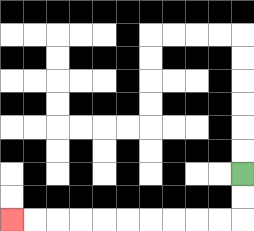{'start': '[10, 7]', 'end': '[0, 9]', 'path_directions': 'D,D,L,L,L,L,L,L,L,L,L,L', 'path_coordinates': '[[10, 7], [10, 8], [10, 9], [9, 9], [8, 9], [7, 9], [6, 9], [5, 9], [4, 9], [3, 9], [2, 9], [1, 9], [0, 9]]'}